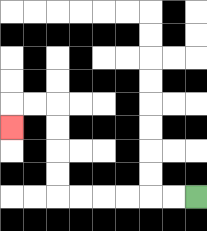{'start': '[8, 8]', 'end': '[0, 5]', 'path_directions': 'L,L,L,L,L,L,U,U,U,U,L,L,D', 'path_coordinates': '[[8, 8], [7, 8], [6, 8], [5, 8], [4, 8], [3, 8], [2, 8], [2, 7], [2, 6], [2, 5], [2, 4], [1, 4], [0, 4], [0, 5]]'}